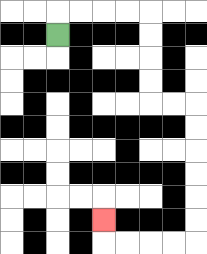{'start': '[2, 1]', 'end': '[4, 9]', 'path_directions': 'U,R,R,R,R,D,D,D,D,R,R,D,D,D,D,D,D,L,L,L,L,U', 'path_coordinates': '[[2, 1], [2, 0], [3, 0], [4, 0], [5, 0], [6, 0], [6, 1], [6, 2], [6, 3], [6, 4], [7, 4], [8, 4], [8, 5], [8, 6], [8, 7], [8, 8], [8, 9], [8, 10], [7, 10], [6, 10], [5, 10], [4, 10], [4, 9]]'}